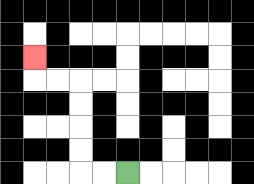{'start': '[5, 7]', 'end': '[1, 2]', 'path_directions': 'L,L,U,U,U,U,L,L,U', 'path_coordinates': '[[5, 7], [4, 7], [3, 7], [3, 6], [3, 5], [3, 4], [3, 3], [2, 3], [1, 3], [1, 2]]'}